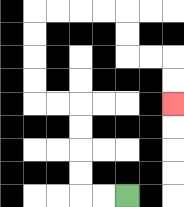{'start': '[5, 8]', 'end': '[7, 4]', 'path_directions': 'L,L,U,U,U,U,L,L,U,U,U,U,R,R,R,R,D,D,R,R,D,D', 'path_coordinates': '[[5, 8], [4, 8], [3, 8], [3, 7], [3, 6], [3, 5], [3, 4], [2, 4], [1, 4], [1, 3], [1, 2], [1, 1], [1, 0], [2, 0], [3, 0], [4, 0], [5, 0], [5, 1], [5, 2], [6, 2], [7, 2], [7, 3], [7, 4]]'}